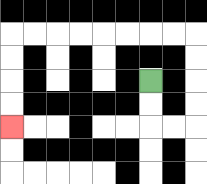{'start': '[6, 3]', 'end': '[0, 5]', 'path_directions': 'D,D,R,R,U,U,U,U,L,L,L,L,L,L,L,L,D,D,D,D', 'path_coordinates': '[[6, 3], [6, 4], [6, 5], [7, 5], [8, 5], [8, 4], [8, 3], [8, 2], [8, 1], [7, 1], [6, 1], [5, 1], [4, 1], [3, 1], [2, 1], [1, 1], [0, 1], [0, 2], [0, 3], [0, 4], [0, 5]]'}